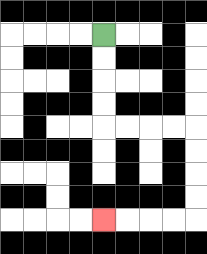{'start': '[4, 1]', 'end': '[4, 9]', 'path_directions': 'D,D,D,D,R,R,R,R,D,D,D,D,L,L,L,L', 'path_coordinates': '[[4, 1], [4, 2], [4, 3], [4, 4], [4, 5], [5, 5], [6, 5], [7, 5], [8, 5], [8, 6], [8, 7], [8, 8], [8, 9], [7, 9], [6, 9], [5, 9], [4, 9]]'}